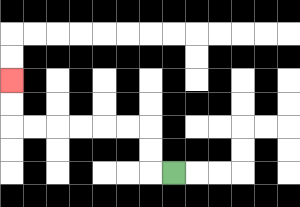{'start': '[7, 7]', 'end': '[0, 3]', 'path_directions': 'L,U,U,L,L,L,L,L,L,U,U', 'path_coordinates': '[[7, 7], [6, 7], [6, 6], [6, 5], [5, 5], [4, 5], [3, 5], [2, 5], [1, 5], [0, 5], [0, 4], [0, 3]]'}